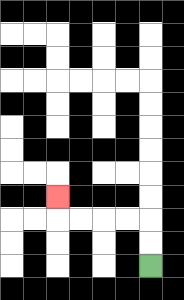{'start': '[6, 11]', 'end': '[2, 8]', 'path_directions': 'U,U,L,L,L,L,U', 'path_coordinates': '[[6, 11], [6, 10], [6, 9], [5, 9], [4, 9], [3, 9], [2, 9], [2, 8]]'}